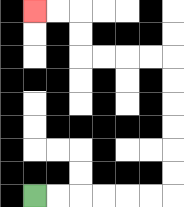{'start': '[1, 8]', 'end': '[1, 0]', 'path_directions': 'R,R,R,R,R,R,U,U,U,U,U,U,L,L,L,L,U,U,L,L', 'path_coordinates': '[[1, 8], [2, 8], [3, 8], [4, 8], [5, 8], [6, 8], [7, 8], [7, 7], [7, 6], [7, 5], [7, 4], [7, 3], [7, 2], [6, 2], [5, 2], [4, 2], [3, 2], [3, 1], [3, 0], [2, 0], [1, 0]]'}